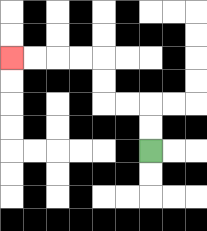{'start': '[6, 6]', 'end': '[0, 2]', 'path_directions': 'U,U,L,L,U,U,L,L,L,L', 'path_coordinates': '[[6, 6], [6, 5], [6, 4], [5, 4], [4, 4], [4, 3], [4, 2], [3, 2], [2, 2], [1, 2], [0, 2]]'}